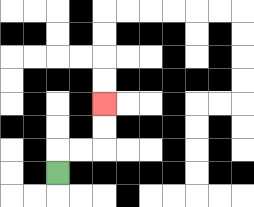{'start': '[2, 7]', 'end': '[4, 4]', 'path_directions': 'U,R,R,U,U', 'path_coordinates': '[[2, 7], [2, 6], [3, 6], [4, 6], [4, 5], [4, 4]]'}